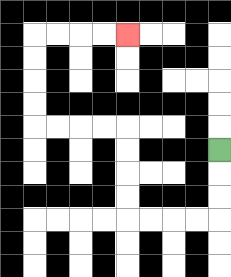{'start': '[9, 6]', 'end': '[5, 1]', 'path_directions': 'D,D,D,L,L,L,L,U,U,U,U,L,L,L,L,U,U,U,U,R,R,R,R', 'path_coordinates': '[[9, 6], [9, 7], [9, 8], [9, 9], [8, 9], [7, 9], [6, 9], [5, 9], [5, 8], [5, 7], [5, 6], [5, 5], [4, 5], [3, 5], [2, 5], [1, 5], [1, 4], [1, 3], [1, 2], [1, 1], [2, 1], [3, 1], [4, 1], [5, 1]]'}